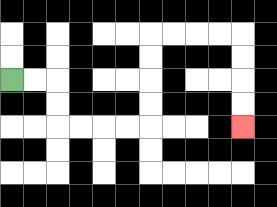{'start': '[0, 3]', 'end': '[10, 5]', 'path_directions': 'R,R,D,D,R,R,R,R,U,U,U,U,R,R,R,R,D,D,D,D', 'path_coordinates': '[[0, 3], [1, 3], [2, 3], [2, 4], [2, 5], [3, 5], [4, 5], [5, 5], [6, 5], [6, 4], [6, 3], [6, 2], [6, 1], [7, 1], [8, 1], [9, 1], [10, 1], [10, 2], [10, 3], [10, 4], [10, 5]]'}